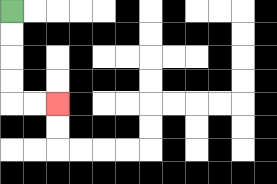{'start': '[0, 0]', 'end': '[2, 4]', 'path_directions': 'D,D,D,D,R,R', 'path_coordinates': '[[0, 0], [0, 1], [0, 2], [0, 3], [0, 4], [1, 4], [2, 4]]'}